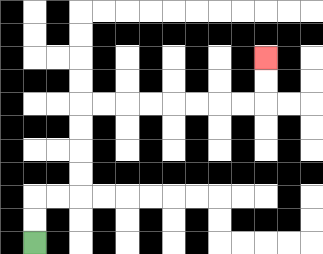{'start': '[1, 10]', 'end': '[11, 2]', 'path_directions': 'U,U,R,R,U,U,U,U,R,R,R,R,R,R,R,R,U,U', 'path_coordinates': '[[1, 10], [1, 9], [1, 8], [2, 8], [3, 8], [3, 7], [3, 6], [3, 5], [3, 4], [4, 4], [5, 4], [6, 4], [7, 4], [8, 4], [9, 4], [10, 4], [11, 4], [11, 3], [11, 2]]'}